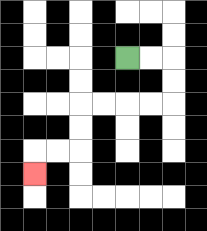{'start': '[5, 2]', 'end': '[1, 7]', 'path_directions': 'R,R,D,D,L,L,L,L,D,D,L,L,D', 'path_coordinates': '[[5, 2], [6, 2], [7, 2], [7, 3], [7, 4], [6, 4], [5, 4], [4, 4], [3, 4], [3, 5], [3, 6], [2, 6], [1, 6], [1, 7]]'}